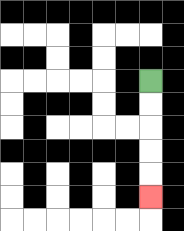{'start': '[6, 3]', 'end': '[6, 8]', 'path_directions': 'D,D,D,D,D', 'path_coordinates': '[[6, 3], [6, 4], [6, 5], [6, 6], [6, 7], [6, 8]]'}